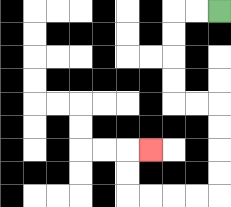{'start': '[9, 0]', 'end': '[6, 6]', 'path_directions': 'L,L,D,D,D,D,R,R,D,D,D,D,L,L,L,L,U,U,R', 'path_coordinates': '[[9, 0], [8, 0], [7, 0], [7, 1], [7, 2], [7, 3], [7, 4], [8, 4], [9, 4], [9, 5], [9, 6], [9, 7], [9, 8], [8, 8], [7, 8], [6, 8], [5, 8], [5, 7], [5, 6], [6, 6]]'}